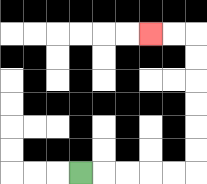{'start': '[3, 7]', 'end': '[6, 1]', 'path_directions': 'R,R,R,R,R,U,U,U,U,U,U,L,L', 'path_coordinates': '[[3, 7], [4, 7], [5, 7], [6, 7], [7, 7], [8, 7], [8, 6], [8, 5], [8, 4], [8, 3], [8, 2], [8, 1], [7, 1], [6, 1]]'}